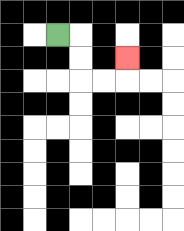{'start': '[2, 1]', 'end': '[5, 2]', 'path_directions': 'R,D,D,R,R,U', 'path_coordinates': '[[2, 1], [3, 1], [3, 2], [3, 3], [4, 3], [5, 3], [5, 2]]'}